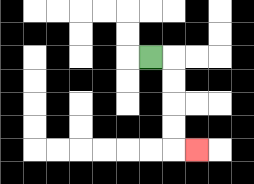{'start': '[6, 2]', 'end': '[8, 6]', 'path_directions': 'R,D,D,D,D,R', 'path_coordinates': '[[6, 2], [7, 2], [7, 3], [7, 4], [7, 5], [7, 6], [8, 6]]'}